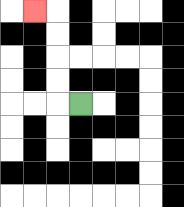{'start': '[3, 4]', 'end': '[1, 0]', 'path_directions': 'L,U,U,U,U,L', 'path_coordinates': '[[3, 4], [2, 4], [2, 3], [2, 2], [2, 1], [2, 0], [1, 0]]'}